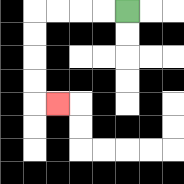{'start': '[5, 0]', 'end': '[2, 4]', 'path_directions': 'L,L,L,L,D,D,D,D,R', 'path_coordinates': '[[5, 0], [4, 0], [3, 0], [2, 0], [1, 0], [1, 1], [1, 2], [1, 3], [1, 4], [2, 4]]'}